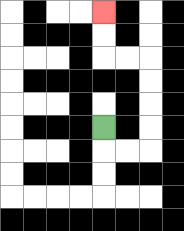{'start': '[4, 5]', 'end': '[4, 0]', 'path_directions': 'D,R,R,U,U,U,U,L,L,U,U', 'path_coordinates': '[[4, 5], [4, 6], [5, 6], [6, 6], [6, 5], [6, 4], [6, 3], [6, 2], [5, 2], [4, 2], [4, 1], [4, 0]]'}